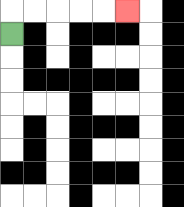{'start': '[0, 1]', 'end': '[5, 0]', 'path_directions': 'U,R,R,R,R,R', 'path_coordinates': '[[0, 1], [0, 0], [1, 0], [2, 0], [3, 0], [4, 0], [5, 0]]'}